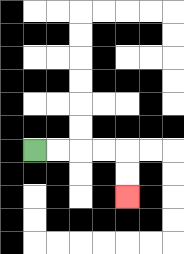{'start': '[1, 6]', 'end': '[5, 8]', 'path_directions': 'R,R,R,R,D,D', 'path_coordinates': '[[1, 6], [2, 6], [3, 6], [4, 6], [5, 6], [5, 7], [5, 8]]'}